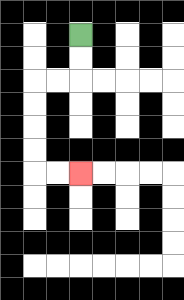{'start': '[3, 1]', 'end': '[3, 7]', 'path_directions': 'D,D,L,L,D,D,D,D,R,R', 'path_coordinates': '[[3, 1], [3, 2], [3, 3], [2, 3], [1, 3], [1, 4], [1, 5], [1, 6], [1, 7], [2, 7], [3, 7]]'}